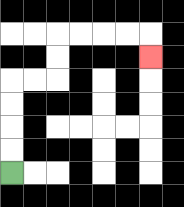{'start': '[0, 7]', 'end': '[6, 2]', 'path_directions': 'U,U,U,U,R,R,U,U,R,R,R,R,D', 'path_coordinates': '[[0, 7], [0, 6], [0, 5], [0, 4], [0, 3], [1, 3], [2, 3], [2, 2], [2, 1], [3, 1], [4, 1], [5, 1], [6, 1], [6, 2]]'}